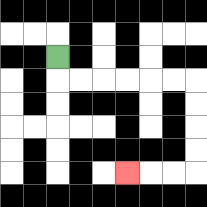{'start': '[2, 2]', 'end': '[5, 7]', 'path_directions': 'D,R,R,R,R,R,R,D,D,D,D,L,L,L', 'path_coordinates': '[[2, 2], [2, 3], [3, 3], [4, 3], [5, 3], [6, 3], [7, 3], [8, 3], [8, 4], [8, 5], [8, 6], [8, 7], [7, 7], [6, 7], [5, 7]]'}